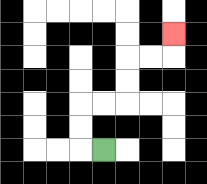{'start': '[4, 6]', 'end': '[7, 1]', 'path_directions': 'L,U,U,R,R,U,U,R,R,U', 'path_coordinates': '[[4, 6], [3, 6], [3, 5], [3, 4], [4, 4], [5, 4], [5, 3], [5, 2], [6, 2], [7, 2], [7, 1]]'}